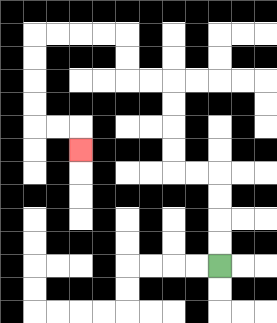{'start': '[9, 11]', 'end': '[3, 6]', 'path_directions': 'U,U,U,U,L,L,U,U,U,U,L,L,U,U,L,L,L,L,D,D,D,D,R,R,D', 'path_coordinates': '[[9, 11], [9, 10], [9, 9], [9, 8], [9, 7], [8, 7], [7, 7], [7, 6], [7, 5], [7, 4], [7, 3], [6, 3], [5, 3], [5, 2], [5, 1], [4, 1], [3, 1], [2, 1], [1, 1], [1, 2], [1, 3], [1, 4], [1, 5], [2, 5], [3, 5], [3, 6]]'}